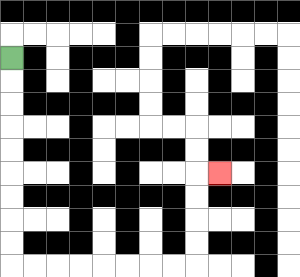{'start': '[0, 2]', 'end': '[9, 7]', 'path_directions': 'D,D,D,D,D,D,D,D,D,R,R,R,R,R,R,R,R,U,U,U,U,R', 'path_coordinates': '[[0, 2], [0, 3], [0, 4], [0, 5], [0, 6], [0, 7], [0, 8], [0, 9], [0, 10], [0, 11], [1, 11], [2, 11], [3, 11], [4, 11], [5, 11], [6, 11], [7, 11], [8, 11], [8, 10], [8, 9], [8, 8], [8, 7], [9, 7]]'}